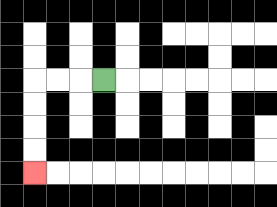{'start': '[4, 3]', 'end': '[1, 7]', 'path_directions': 'L,L,L,D,D,D,D', 'path_coordinates': '[[4, 3], [3, 3], [2, 3], [1, 3], [1, 4], [1, 5], [1, 6], [1, 7]]'}